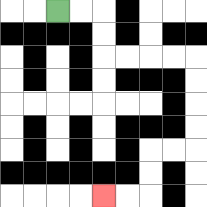{'start': '[2, 0]', 'end': '[4, 8]', 'path_directions': 'R,R,D,D,R,R,R,R,D,D,D,D,L,L,D,D,L,L', 'path_coordinates': '[[2, 0], [3, 0], [4, 0], [4, 1], [4, 2], [5, 2], [6, 2], [7, 2], [8, 2], [8, 3], [8, 4], [8, 5], [8, 6], [7, 6], [6, 6], [6, 7], [6, 8], [5, 8], [4, 8]]'}